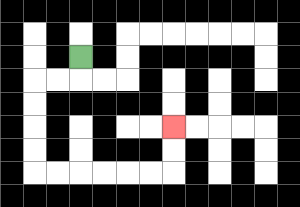{'start': '[3, 2]', 'end': '[7, 5]', 'path_directions': 'D,L,L,D,D,D,D,R,R,R,R,R,R,U,U', 'path_coordinates': '[[3, 2], [3, 3], [2, 3], [1, 3], [1, 4], [1, 5], [1, 6], [1, 7], [2, 7], [3, 7], [4, 7], [5, 7], [6, 7], [7, 7], [7, 6], [7, 5]]'}